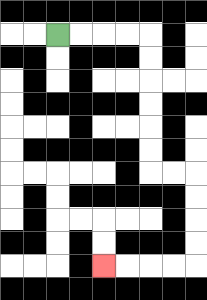{'start': '[2, 1]', 'end': '[4, 11]', 'path_directions': 'R,R,R,R,D,D,D,D,D,D,R,R,D,D,D,D,L,L,L,L', 'path_coordinates': '[[2, 1], [3, 1], [4, 1], [5, 1], [6, 1], [6, 2], [6, 3], [6, 4], [6, 5], [6, 6], [6, 7], [7, 7], [8, 7], [8, 8], [8, 9], [8, 10], [8, 11], [7, 11], [6, 11], [5, 11], [4, 11]]'}